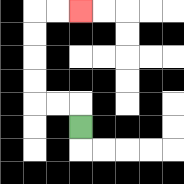{'start': '[3, 5]', 'end': '[3, 0]', 'path_directions': 'U,L,L,U,U,U,U,R,R', 'path_coordinates': '[[3, 5], [3, 4], [2, 4], [1, 4], [1, 3], [1, 2], [1, 1], [1, 0], [2, 0], [3, 0]]'}